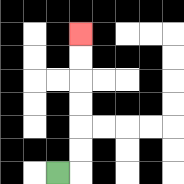{'start': '[2, 7]', 'end': '[3, 1]', 'path_directions': 'R,U,U,U,U,U,U', 'path_coordinates': '[[2, 7], [3, 7], [3, 6], [3, 5], [3, 4], [3, 3], [3, 2], [3, 1]]'}